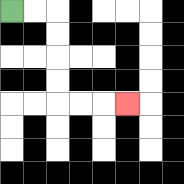{'start': '[0, 0]', 'end': '[5, 4]', 'path_directions': 'R,R,D,D,D,D,R,R,R', 'path_coordinates': '[[0, 0], [1, 0], [2, 0], [2, 1], [2, 2], [2, 3], [2, 4], [3, 4], [4, 4], [5, 4]]'}